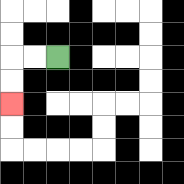{'start': '[2, 2]', 'end': '[0, 4]', 'path_directions': 'L,L,D,D', 'path_coordinates': '[[2, 2], [1, 2], [0, 2], [0, 3], [0, 4]]'}